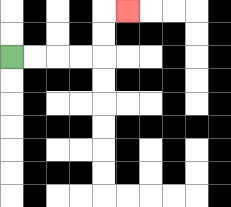{'start': '[0, 2]', 'end': '[5, 0]', 'path_directions': 'R,R,R,R,U,U,R', 'path_coordinates': '[[0, 2], [1, 2], [2, 2], [3, 2], [4, 2], [4, 1], [4, 0], [5, 0]]'}